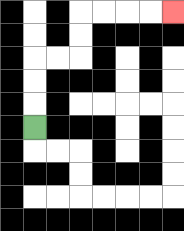{'start': '[1, 5]', 'end': '[7, 0]', 'path_directions': 'U,U,U,R,R,U,U,R,R,R,R', 'path_coordinates': '[[1, 5], [1, 4], [1, 3], [1, 2], [2, 2], [3, 2], [3, 1], [3, 0], [4, 0], [5, 0], [6, 0], [7, 0]]'}